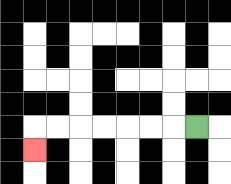{'start': '[8, 5]', 'end': '[1, 6]', 'path_directions': 'L,L,L,L,L,L,L,D', 'path_coordinates': '[[8, 5], [7, 5], [6, 5], [5, 5], [4, 5], [3, 5], [2, 5], [1, 5], [1, 6]]'}